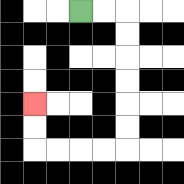{'start': '[3, 0]', 'end': '[1, 4]', 'path_directions': 'R,R,D,D,D,D,D,D,L,L,L,L,U,U', 'path_coordinates': '[[3, 0], [4, 0], [5, 0], [5, 1], [5, 2], [5, 3], [5, 4], [5, 5], [5, 6], [4, 6], [3, 6], [2, 6], [1, 6], [1, 5], [1, 4]]'}